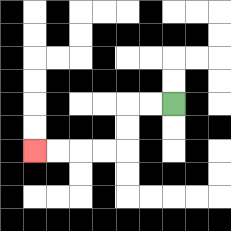{'start': '[7, 4]', 'end': '[1, 6]', 'path_directions': 'L,L,D,D,L,L,L,L', 'path_coordinates': '[[7, 4], [6, 4], [5, 4], [5, 5], [5, 6], [4, 6], [3, 6], [2, 6], [1, 6]]'}